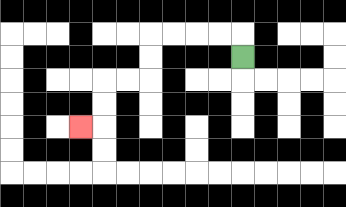{'start': '[10, 2]', 'end': '[3, 5]', 'path_directions': 'U,L,L,L,L,D,D,L,L,D,D,L', 'path_coordinates': '[[10, 2], [10, 1], [9, 1], [8, 1], [7, 1], [6, 1], [6, 2], [6, 3], [5, 3], [4, 3], [4, 4], [4, 5], [3, 5]]'}